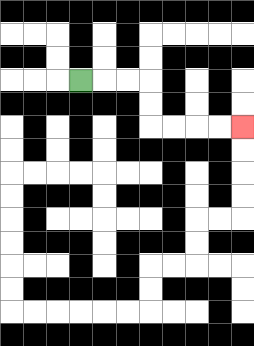{'start': '[3, 3]', 'end': '[10, 5]', 'path_directions': 'R,R,R,D,D,R,R,R,R', 'path_coordinates': '[[3, 3], [4, 3], [5, 3], [6, 3], [6, 4], [6, 5], [7, 5], [8, 5], [9, 5], [10, 5]]'}